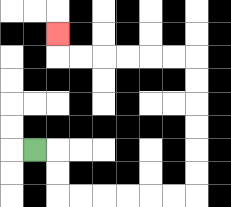{'start': '[1, 6]', 'end': '[2, 1]', 'path_directions': 'R,D,D,R,R,R,R,R,R,U,U,U,U,U,U,L,L,L,L,L,L,U', 'path_coordinates': '[[1, 6], [2, 6], [2, 7], [2, 8], [3, 8], [4, 8], [5, 8], [6, 8], [7, 8], [8, 8], [8, 7], [8, 6], [8, 5], [8, 4], [8, 3], [8, 2], [7, 2], [6, 2], [5, 2], [4, 2], [3, 2], [2, 2], [2, 1]]'}